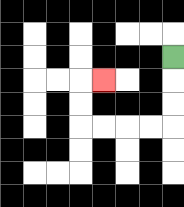{'start': '[7, 2]', 'end': '[4, 3]', 'path_directions': 'D,D,D,L,L,L,L,U,U,R', 'path_coordinates': '[[7, 2], [7, 3], [7, 4], [7, 5], [6, 5], [5, 5], [4, 5], [3, 5], [3, 4], [3, 3], [4, 3]]'}